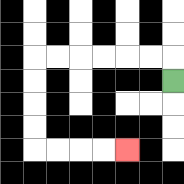{'start': '[7, 3]', 'end': '[5, 6]', 'path_directions': 'U,L,L,L,L,L,L,D,D,D,D,R,R,R,R', 'path_coordinates': '[[7, 3], [7, 2], [6, 2], [5, 2], [4, 2], [3, 2], [2, 2], [1, 2], [1, 3], [1, 4], [1, 5], [1, 6], [2, 6], [3, 6], [4, 6], [5, 6]]'}